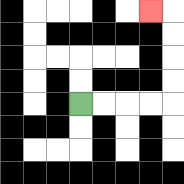{'start': '[3, 4]', 'end': '[6, 0]', 'path_directions': 'R,R,R,R,U,U,U,U,L', 'path_coordinates': '[[3, 4], [4, 4], [5, 4], [6, 4], [7, 4], [7, 3], [7, 2], [7, 1], [7, 0], [6, 0]]'}